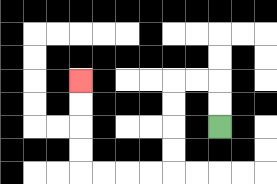{'start': '[9, 5]', 'end': '[3, 3]', 'path_directions': 'U,U,L,L,D,D,D,D,L,L,L,L,U,U,U,U', 'path_coordinates': '[[9, 5], [9, 4], [9, 3], [8, 3], [7, 3], [7, 4], [7, 5], [7, 6], [7, 7], [6, 7], [5, 7], [4, 7], [3, 7], [3, 6], [3, 5], [3, 4], [3, 3]]'}